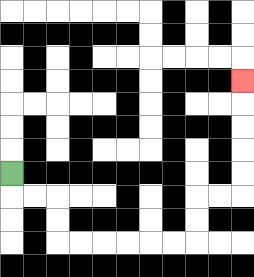{'start': '[0, 7]', 'end': '[10, 3]', 'path_directions': 'D,R,R,D,D,R,R,R,R,R,R,U,U,R,R,U,U,U,U,U', 'path_coordinates': '[[0, 7], [0, 8], [1, 8], [2, 8], [2, 9], [2, 10], [3, 10], [4, 10], [5, 10], [6, 10], [7, 10], [8, 10], [8, 9], [8, 8], [9, 8], [10, 8], [10, 7], [10, 6], [10, 5], [10, 4], [10, 3]]'}